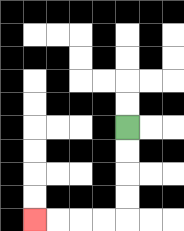{'start': '[5, 5]', 'end': '[1, 9]', 'path_directions': 'D,D,D,D,L,L,L,L', 'path_coordinates': '[[5, 5], [5, 6], [5, 7], [5, 8], [5, 9], [4, 9], [3, 9], [2, 9], [1, 9]]'}